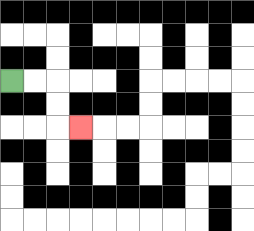{'start': '[0, 3]', 'end': '[3, 5]', 'path_directions': 'R,R,D,D,R', 'path_coordinates': '[[0, 3], [1, 3], [2, 3], [2, 4], [2, 5], [3, 5]]'}